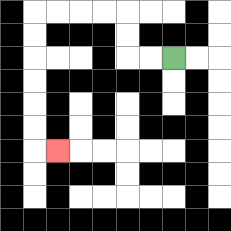{'start': '[7, 2]', 'end': '[2, 6]', 'path_directions': 'L,L,U,U,L,L,L,L,D,D,D,D,D,D,R', 'path_coordinates': '[[7, 2], [6, 2], [5, 2], [5, 1], [5, 0], [4, 0], [3, 0], [2, 0], [1, 0], [1, 1], [1, 2], [1, 3], [1, 4], [1, 5], [1, 6], [2, 6]]'}